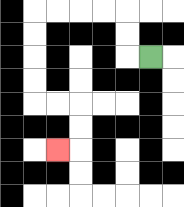{'start': '[6, 2]', 'end': '[2, 6]', 'path_directions': 'L,U,U,L,L,L,L,D,D,D,D,R,R,D,D,L', 'path_coordinates': '[[6, 2], [5, 2], [5, 1], [5, 0], [4, 0], [3, 0], [2, 0], [1, 0], [1, 1], [1, 2], [1, 3], [1, 4], [2, 4], [3, 4], [3, 5], [3, 6], [2, 6]]'}